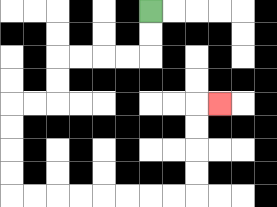{'start': '[6, 0]', 'end': '[9, 4]', 'path_directions': 'D,D,L,L,L,L,D,D,L,L,D,D,D,D,R,R,R,R,R,R,R,R,U,U,U,U,R', 'path_coordinates': '[[6, 0], [6, 1], [6, 2], [5, 2], [4, 2], [3, 2], [2, 2], [2, 3], [2, 4], [1, 4], [0, 4], [0, 5], [0, 6], [0, 7], [0, 8], [1, 8], [2, 8], [3, 8], [4, 8], [5, 8], [6, 8], [7, 8], [8, 8], [8, 7], [8, 6], [8, 5], [8, 4], [9, 4]]'}